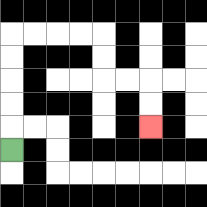{'start': '[0, 6]', 'end': '[6, 5]', 'path_directions': 'U,U,U,U,U,R,R,R,R,D,D,R,R,D,D', 'path_coordinates': '[[0, 6], [0, 5], [0, 4], [0, 3], [0, 2], [0, 1], [1, 1], [2, 1], [3, 1], [4, 1], [4, 2], [4, 3], [5, 3], [6, 3], [6, 4], [6, 5]]'}